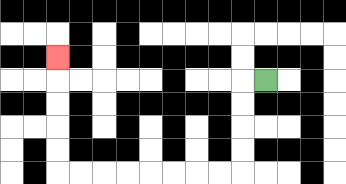{'start': '[11, 3]', 'end': '[2, 2]', 'path_directions': 'L,D,D,D,D,L,L,L,L,L,L,L,L,U,U,U,U,U', 'path_coordinates': '[[11, 3], [10, 3], [10, 4], [10, 5], [10, 6], [10, 7], [9, 7], [8, 7], [7, 7], [6, 7], [5, 7], [4, 7], [3, 7], [2, 7], [2, 6], [2, 5], [2, 4], [2, 3], [2, 2]]'}